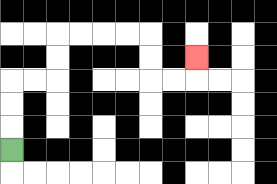{'start': '[0, 6]', 'end': '[8, 2]', 'path_directions': 'U,U,U,R,R,U,U,R,R,R,R,D,D,R,R,U', 'path_coordinates': '[[0, 6], [0, 5], [0, 4], [0, 3], [1, 3], [2, 3], [2, 2], [2, 1], [3, 1], [4, 1], [5, 1], [6, 1], [6, 2], [6, 3], [7, 3], [8, 3], [8, 2]]'}